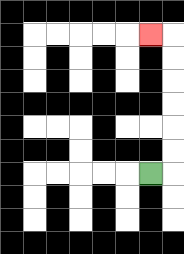{'start': '[6, 7]', 'end': '[6, 1]', 'path_directions': 'R,U,U,U,U,U,U,L', 'path_coordinates': '[[6, 7], [7, 7], [7, 6], [7, 5], [7, 4], [7, 3], [7, 2], [7, 1], [6, 1]]'}